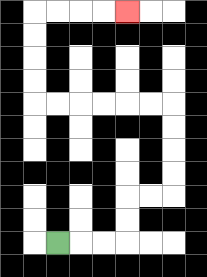{'start': '[2, 10]', 'end': '[5, 0]', 'path_directions': 'R,R,R,U,U,R,R,U,U,U,U,L,L,L,L,L,L,U,U,U,U,R,R,R,R', 'path_coordinates': '[[2, 10], [3, 10], [4, 10], [5, 10], [5, 9], [5, 8], [6, 8], [7, 8], [7, 7], [7, 6], [7, 5], [7, 4], [6, 4], [5, 4], [4, 4], [3, 4], [2, 4], [1, 4], [1, 3], [1, 2], [1, 1], [1, 0], [2, 0], [3, 0], [4, 0], [5, 0]]'}